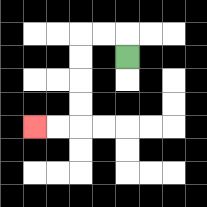{'start': '[5, 2]', 'end': '[1, 5]', 'path_directions': 'U,L,L,D,D,D,D,L,L', 'path_coordinates': '[[5, 2], [5, 1], [4, 1], [3, 1], [3, 2], [3, 3], [3, 4], [3, 5], [2, 5], [1, 5]]'}